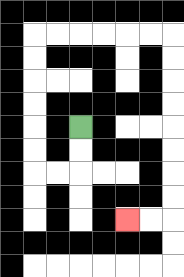{'start': '[3, 5]', 'end': '[5, 9]', 'path_directions': 'D,D,L,L,U,U,U,U,U,U,R,R,R,R,R,R,D,D,D,D,D,D,D,D,L,L', 'path_coordinates': '[[3, 5], [3, 6], [3, 7], [2, 7], [1, 7], [1, 6], [1, 5], [1, 4], [1, 3], [1, 2], [1, 1], [2, 1], [3, 1], [4, 1], [5, 1], [6, 1], [7, 1], [7, 2], [7, 3], [7, 4], [7, 5], [7, 6], [7, 7], [7, 8], [7, 9], [6, 9], [5, 9]]'}